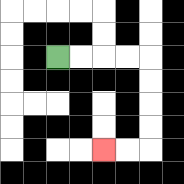{'start': '[2, 2]', 'end': '[4, 6]', 'path_directions': 'R,R,R,R,D,D,D,D,L,L', 'path_coordinates': '[[2, 2], [3, 2], [4, 2], [5, 2], [6, 2], [6, 3], [6, 4], [6, 5], [6, 6], [5, 6], [4, 6]]'}